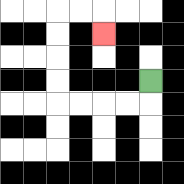{'start': '[6, 3]', 'end': '[4, 1]', 'path_directions': 'D,L,L,L,L,U,U,U,U,R,R,D', 'path_coordinates': '[[6, 3], [6, 4], [5, 4], [4, 4], [3, 4], [2, 4], [2, 3], [2, 2], [2, 1], [2, 0], [3, 0], [4, 0], [4, 1]]'}